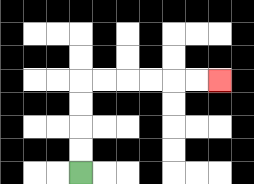{'start': '[3, 7]', 'end': '[9, 3]', 'path_directions': 'U,U,U,U,R,R,R,R,R,R', 'path_coordinates': '[[3, 7], [3, 6], [3, 5], [3, 4], [3, 3], [4, 3], [5, 3], [6, 3], [7, 3], [8, 3], [9, 3]]'}